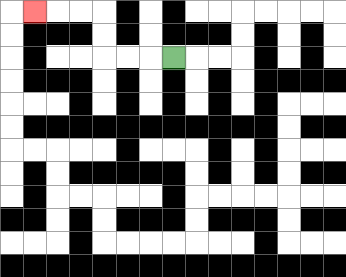{'start': '[7, 2]', 'end': '[1, 0]', 'path_directions': 'L,L,L,U,U,L,L,L', 'path_coordinates': '[[7, 2], [6, 2], [5, 2], [4, 2], [4, 1], [4, 0], [3, 0], [2, 0], [1, 0]]'}